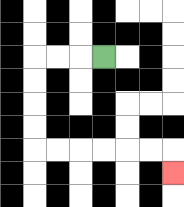{'start': '[4, 2]', 'end': '[7, 7]', 'path_directions': 'L,L,L,D,D,D,D,R,R,R,R,R,R,D', 'path_coordinates': '[[4, 2], [3, 2], [2, 2], [1, 2], [1, 3], [1, 4], [1, 5], [1, 6], [2, 6], [3, 6], [4, 6], [5, 6], [6, 6], [7, 6], [7, 7]]'}